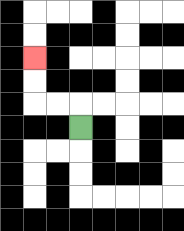{'start': '[3, 5]', 'end': '[1, 2]', 'path_directions': 'U,L,L,U,U', 'path_coordinates': '[[3, 5], [3, 4], [2, 4], [1, 4], [1, 3], [1, 2]]'}